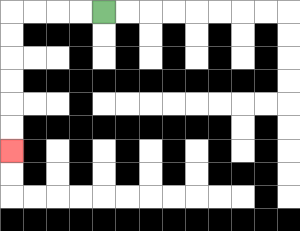{'start': '[4, 0]', 'end': '[0, 6]', 'path_directions': 'L,L,L,L,D,D,D,D,D,D', 'path_coordinates': '[[4, 0], [3, 0], [2, 0], [1, 0], [0, 0], [0, 1], [0, 2], [0, 3], [0, 4], [0, 5], [0, 6]]'}